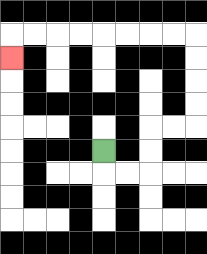{'start': '[4, 6]', 'end': '[0, 2]', 'path_directions': 'D,R,R,U,U,R,R,U,U,U,U,L,L,L,L,L,L,L,L,D', 'path_coordinates': '[[4, 6], [4, 7], [5, 7], [6, 7], [6, 6], [6, 5], [7, 5], [8, 5], [8, 4], [8, 3], [8, 2], [8, 1], [7, 1], [6, 1], [5, 1], [4, 1], [3, 1], [2, 1], [1, 1], [0, 1], [0, 2]]'}